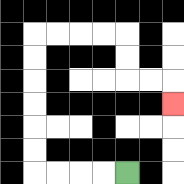{'start': '[5, 7]', 'end': '[7, 4]', 'path_directions': 'L,L,L,L,U,U,U,U,U,U,R,R,R,R,D,D,R,R,D', 'path_coordinates': '[[5, 7], [4, 7], [3, 7], [2, 7], [1, 7], [1, 6], [1, 5], [1, 4], [1, 3], [1, 2], [1, 1], [2, 1], [3, 1], [4, 1], [5, 1], [5, 2], [5, 3], [6, 3], [7, 3], [7, 4]]'}